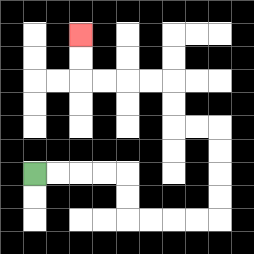{'start': '[1, 7]', 'end': '[3, 1]', 'path_directions': 'R,R,R,R,D,D,R,R,R,R,U,U,U,U,L,L,U,U,L,L,L,L,U,U', 'path_coordinates': '[[1, 7], [2, 7], [3, 7], [4, 7], [5, 7], [5, 8], [5, 9], [6, 9], [7, 9], [8, 9], [9, 9], [9, 8], [9, 7], [9, 6], [9, 5], [8, 5], [7, 5], [7, 4], [7, 3], [6, 3], [5, 3], [4, 3], [3, 3], [3, 2], [3, 1]]'}